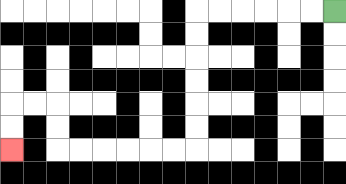{'start': '[14, 0]', 'end': '[0, 6]', 'path_directions': 'L,L,L,L,L,L,D,D,D,D,D,D,L,L,L,L,L,L,U,U,L,L,D,D', 'path_coordinates': '[[14, 0], [13, 0], [12, 0], [11, 0], [10, 0], [9, 0], [8, 0], [8, 1], [8, 2], [8, 3], [8, 4], [8, 5], [8, 6], [7, 6], [6, 6], [5, 6], [4, 6], [3, 6], [2, 6], [2, 5], [2, 4], [1, 4], [0, 4], [0, 5], [0, 6]]'}